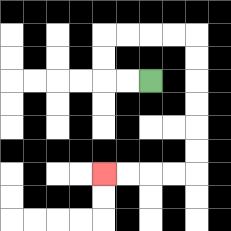{'start': '[6, 3]', 'end': '[4, 7]', 'path_directions': 'L,L,U,U,R,R,R,R,D,D,D,D,D,D,L,L,L,L', 'path_coordinates': '[[6, 3], [5, 3], [4, 3], [4, 2], [4, 1], [5, 1], [6, 1], [7, 1], [8, 1], [8, 2], [8, 3], [8, 4], [8, 5], [8, 6], [8, 7], [7, 7], [6, 7], [5, 7], [4, 7]]'}